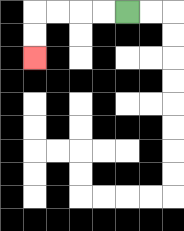{'start': '[5, 0]', 'end': '[1, 2]', 'path_directions': 'L,L,L,L,D,D', 'path_coordinates': '[[5, 0], [4, 0], [3, 0], [2, 0], [1, 0], [1, 1], [1, 2]]'}